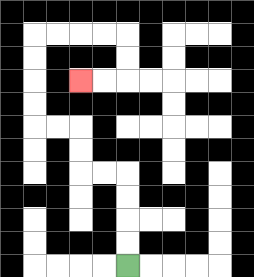{'start': '[5, 11]', 'end': '[3, 3]', 'path_directions': 'U,U,U,U,L,L,U,U,L,L,U,U,U,U,R,R,R,R,D,D,L,L', 'path_coordinates': '[[5, 11], [5, 10], [5, 9], [5, 8], [5, 7], [4, 7], [3, 7], [3, 6], [3, 5], [2, 5], [1, 5], [1, 4], [1, 3], [1, 2], [1, 1], [2, 1], [3, 1], [4, 1], [5, 1], [5, 2], [5, 3], [4, 3], [3, 3]]'}